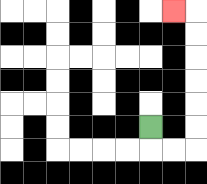{'start': '[6, 5]', 'end': '[7, 0]', 'path_directions': 'D,R,R,U,U,U,U,U,U,L', 'path_coordinates': '[[6, 5], [6, 6], [7, 6], [8, 6], [8, 5], [8, 4], [8, 3], [8, 2], [8, 1], [8, 0], [7, 0]]'}